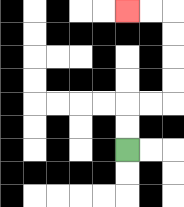{'start': '[5, 6]', 'end': '[5, 0]', 'path_directions': 'U,U,R,R,U,U,U,U,L,L', 'path_coordinates': '[[5, 6], [5, 5], [5, 4], [6, 4], [7, 4], [7, 3], [7, 2], [7, 1], [7, 0], [6, 0], [5, 0]]'}